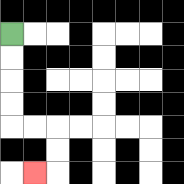{'start': '[0, 1]', 'end': '[1, 7]', 'path_directions': 'D,D,D,D,R,R,D,D,L', 'path_coordinates': '[[0, 1], [0, 2], [0, 3], [0, 4], [0, 5], [1, 5], [2, 5], [2, 6], [2, 7], [1, 7]]'}